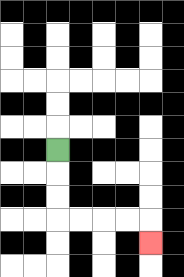{'start': '[2, 6]', 'end': '[6, 10]', 'path_directions': 'D,D,D,R,R,R,R,D', 'path_coordinates': '[[2, 6], [2, 7], [2, 8], [2, 9], [3, 9], [4, 9], [5, 9], [6, 9], [6, 10]]'}